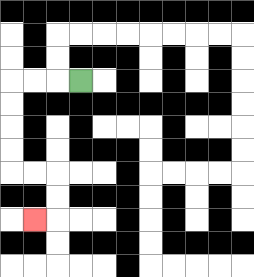{'start': '[3, 3]', 'end': '[1, 9]', 'path_directions': 'L,L,L,D,D,D,D,R,R,D,D,L', 'path_coordinates': '[[3, 3], [2, 3], [1, 3], [0, 3], [0, 4], [0, 5], [0, 6], [0, 7], [1, 7], [2, 7], [2, 8], [2, 9], [1, 9]]'}